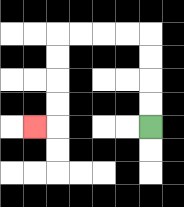{'start': '[6, 5]', 'end': '[1, 5]', 'path_directions': 'U,U,U,U,L,L,L,L,D,D,D,D,L', 'path_coordinates': '[[6, 5], [6, 4], [6, 3], [6, 2], [6, 1], [5, 1], [4, 1], [3, 1], [2, 1], [2, 2], [2, 3], [2, 4], [2, 5], [1, 5]]'}